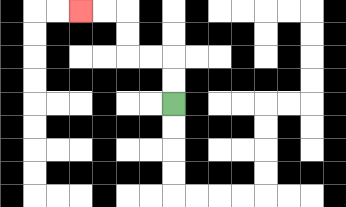{'start': '[7, 4]', 'end': '[3, 0]', 'path_directions': 'U,U,L,L,U,U,L,L', 'path_coordinates': '[[7, 4], [7, 3], [7, 2], [6, 2], [5, 2], [5, 1], [5, 0], [4, 0], [3, 0]]'}